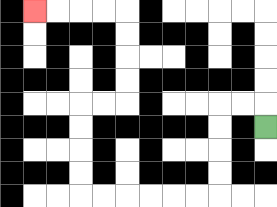{'start': '[11, 5]', 'end': '[1, 0]', 'path_directions': 'U,L,L,D,D,D,D,L,L,L,L,L,L,U,U,U,U,R,R,U,U,U,U,L,L,L,L', 'path_coordinates': '[[11, 5], [11, 4], [10, 4], [9, 4], [9, 5], [9, 6], [9, 7], [9, 8], [8, 8], [7, 8], [6, 8], [5, 8], [4, 8], [3, 8], [3, 7], [3, 6], [3, 5], [3, 4], [4, 4], [5, 4], [5, 3], [5, 2], [5, 1], [5, 0], [4, 0], [3, 0], [2, 0], [1, 0]]'}